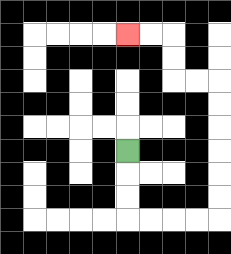{'start': '[5, 6]', 'end': '[5, 1]', 'path_directions': 'D,D,D,R,R,R,R,U,U,U,U,U,U,L,L,U,U,L,L', 'path_coordinates': '[[5, 6], [5, 7], [5, 8], [5, 9], [6, 9], [7, 9], [8, 9], [9, 9], [9, 8], [9, 7], [9, 6], [9, 5], [9, 4], [9, 3], [8, 3], [7, 3], [7, 2], [7, 1], [6, 1], [5, 1]]'}